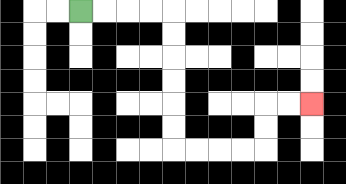{'start': '[3, 0]', 'end': '[13, 4]', 'path_directions': 'R,R,R,R,D,D,D,D,D,D,R,R,R,R,U,U,R,R', 'path_coordinates': '[[3, 0], [4, 0], [5, 0], [6, 0], [7, 0], [7, 1], [7, 2], [7, 3], [7, 4], [7, 5], [7, 6], [8, 6], [9, 6], [10, 6], [11, 6], [11, 5], [11, 4], [12, 4], [13, 4]]'}